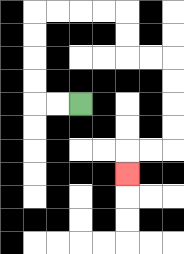{'start': '[3, 4]', 'end': '[5, 7]', 'path_directions': 'L,L,U,U,U,U,R,R,R,R,D,D,R,R,D,D,D,D,L,L,D', 'path_coordinates': '[[3, 4], [2, 4], [1, 4], [1, 3], [1, 2], [1, 1], [1, 0], [2, 0], [3, 0], [4, 0], [5, 0], [5, 1], [5, 2], [6, 2], [7, 2], [7, 3], [7, 4], [7, 5], [7, 6], [6, 6], [5, 6], [5, 7]]'}